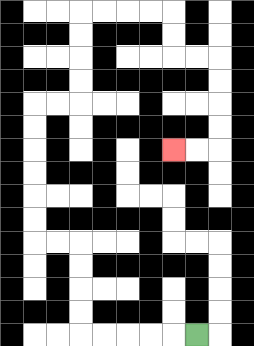{'start': '[8, 14]', 'end': '[7, 6]', 'path_directions': 'L,L,L,L,L,U,U,U,U,L,L,U,U,U,U,U,U,R,R,U,U,U,U,R,R,R,R,D,D,R,R,D,D,D,D,L,L', 'path_coordinates': '[[8, 14], [7, 14], [6, 14], [5, 14], [4, 14], [3, 14], [3, 13], [3, 12], [3, 11], [3, 10], [2, 10], [1, 10], [1, 9], [1, 8], [1, 7], [1, 6], [1, 5], [1, 4], [2, 4], [3, 4], [3, 3], [3, 2], [3, 1], [3, 0], [4, 0], [5, 0], [6, 0], [7, 0], [7, 1], [7, 2], [8, 2], [9, 2], [9, 3], [9, 4], [9, 5], [9, 6], [8, 6], [7, 6]]'}